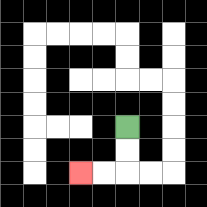{'start': '[5, 5]', 'end': '[3, 7]', 'path_directions': 'D,D,L,L', 'path_coordinates': '[[5, 5], [5, 6], [5, 7], [4, 7], [3, 7]]'}